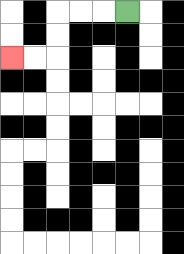{'start': '[5, 0]', 'end': '[0, 2]', 'path_directions': 'L,L,L,D,D,L,L', 'path_coordinates': '[[5, 0], [4, 0], [3, 0], [2, 0], [2, 1], [2, 2], [1, 2], [0, 2]]'}